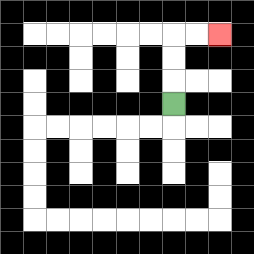{'start': '[7, 4]', 'end': '[9, 1]', 'path_directions': 'U,U,U,R,R', 'path_coordinates': '[[7, 4], [7, 3], [7, 2], [7, 1], [8, 1], [9, 1]]'}